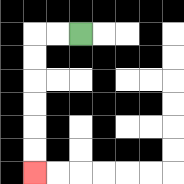{'start': '[3, 1]', 'end': '[1, 7]', 'path_directions': 'L,L,D,D,D,D,D,D', 'path_coordinates': '[[3, 1], [2, 1], [1, 1], [1, 2], [1, 3], [1, 4], [1, 5], [1, 6], [1, 7]]'}